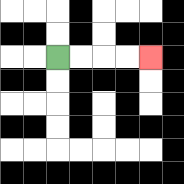{'start': '[2, 2]', 'end': '[6, 2]', 'path_directions': 'R,R,R,R', 'path_coordinates': '[[2, 2], [3, 2], [4, 2], [5, 2], [6, 2]]'}